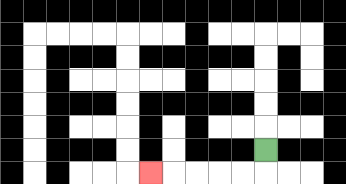{'start': '[11, 6]', 'end': '[6, 7]', 'path_directions': 'D,L,L,L,L,L', 'path_coordinates': '[[11, 6], [11, 7], [10, 7], [9, 7], [8, 7], [7, 7], [6, 7]]'}